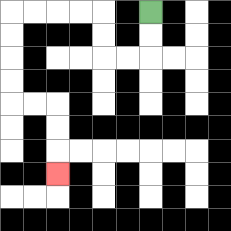{'start': '[6, 0]', 'end': '[2, 7]', 'path_directions': 'D,D,L,L,U,U,L,L,L,L,D,D,D,D,R,R,D,D,D', 'path_coordinates': '[[6, 0], [6, 1], [6, 2], [5, 2], [4, 2], [4, 1], [4, 0], [3, 0], [2, 0], [1, 0], [0, 0], [0, 1], [0, 2], [0, 3], [0, 4], [1, 4], [2, 4], [2, 5], [2, 6], [2, 7]]'}